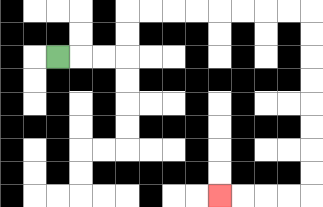{'start': '[2, 2]', 'end': '[9, 8]', 'path_directions': 'R,R,R,U,U,R,R,R,R,R,R,R,R,D,D,D,D,D,D,D,D,L,L,L,L', 'path_coordinates': '[[2, 2], [3, 2], [4, 2], [5, 2], [5, 1], [5, 0], [6, 0], [7, 0], [8, 0], [9, 0], [10, 0], [11, 0], [12, 0], [13, 0], [13, 1], [13, 2], [13, 3], [13, 4], [13, 5], [13, 6], [13, 7], [13, 8], [12, 8], [11, 8], [10, 8], [9, 8]]'}